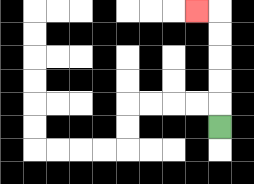{'start': '[9, 5]', 'end': '[8, 0]', 'path_directions': 'U,U,U,U,U,L', 'path_coordinates': '[[9, 5], [9, 4], [9, 3], [9, 2], [9, 1], [9, 0], [8, 0]]'}